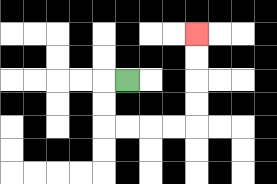{'start': '[5, 3]', 'end': '[8, 1]', 'path_directions': 'L,D,D,R,R,R,R,U,U,U,U', 'path_coordinates': '[[5, 3], [4, 3], [4, 4], [4, 5], [5, 5], [6, 5], [7, 5], [8, 5], [8, 4], [8, 3], [8, 2], [8, 1]]'}